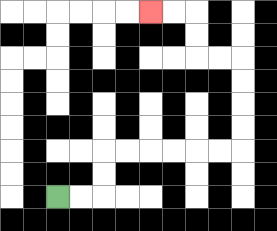{'start': '[2, 8]', 'end': '[6, 0]', 'path_directions': 'R,R,U,U,R,R,R,R,R,R,U,U,U,U,L,L,U,U,L,L', 'path_coordinates': '[[2, 8], [3, 8], [4, 8], [4, 7], [4, 6], [5, 6], [6, 6], [7, 6], [8, 6], [9, 6], [10, 6], [10, 5], [10, 4], [10, 3], [10, 2], [9, 2], [8, 2], [8, 1], [8, 0], [7, 0], [6, 0]]'}